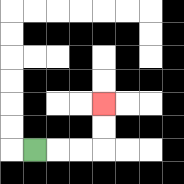{'start': '[1, 6]', 'end': '[4, 4]', 'path_directions': 'R,R,R,U,U', 'path_coordinates': '[[1, 6], [2, 6], [3, 6], [4, 6], [4, 5], [4, 4]]'}